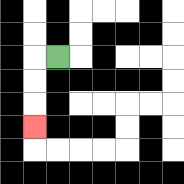{'start': '[2, 2]', 'end': '[1, 5]', 'path_directions': 'L,D,D,D', 'path_coordinates': '[[2, 2], [1, 2], [1, 3], [1, 4], [1, 5]]'}